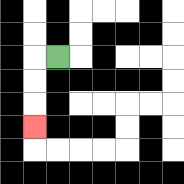{'start': '[2, 2]', 'end': '[1, 5]', 'path_directions': 'L,D,D,D', 'path_coordinates': '[[2, 2], [1, 2], [1, 3], [1, 4], [1, 5]]'}